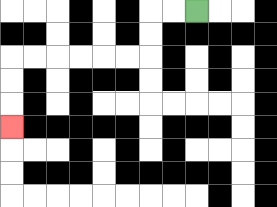{'start': '[8, 0]', 'end': '[0, 5]', 'path_directions': 'L,L,D,D,L,L,L,L,L,L,D,D,D', 'path_coordinates': '[[8, 0], [7, 0], [6, 0], [6, 1], [6, 2], [5, 2], [4, 2], [3, 2], [2, 2], [1, 2], [0, 2], [0, 3], [0, 4], [0, 5]]'}